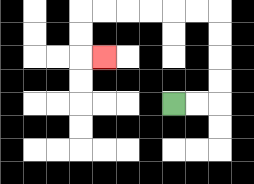{'start': '[7, 4]', 'end': '[4, 2]', 'path_directions': 'R,R,U,U,U,U,L,L,L,L,L,L,D,D,R', 'path_coordinates': '[[7, 4], [8, 4], [9, 4], [9, 3], [9, 2], [9, 1], [9, 0], [8, 0], [7, 0], [6, 0], [5, 0], [4, 0], [3, 0], [3, 1], [3, 2], [4, 2]]'}